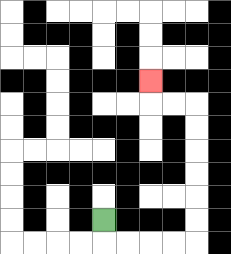{'start': '[4, 9]', 'end': '[6, 3]', 'path_directions': 'D,R,R,R,R,U,U,U,U,U,U,L,L,U', 'path_coordinates': '[[4, 9], [4, 10], [5, 10], [6, 10], [7, 10], [8, 10], [8, 9], [8, 8], [8, 7], [8, 6], [8, 5], [8, 4], [7, 4], [6, 4], [6, 3]]'}